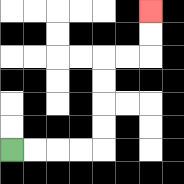{'start': '[0, 6]', 'end': '[6, 0]', 'path_directions': 'R,R,R,R,U,U,U,U,R,R,U,U', 'path_coordinates': '[[0, 6], [1, 6], [2, 6], [3, 6], [4, 6], [4, 5], [4, 4], [4, 3], [4, 2], [5, 2], [6, 2], [6, 1], [6, 0]]'}